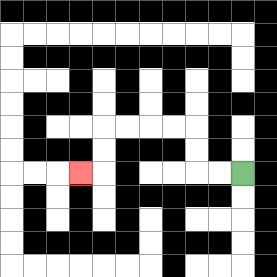{'start': '[10, 7]', 'end': '[3, 7]', 'path_directions': 'L,L,U,U,L,L,L,L,D,D,L', 'path_coordinates': '[[10, 7], [9, 7], [8, 7], [8, 6], [8, 5], [7, 5], [6, 5], [5, 5], [4, 5], [4, 6], [4, 7], [3, 7]]'}